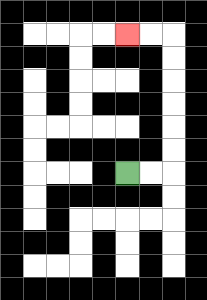{'start': '[5, 7]', 'end': '[5, 1]', 'path_directions': 'R,R,U,U,U,U,U,U,L,L', 'path_coordinates': '[[5, 7], [6, 7], [7, 7], [7, 6], [7, 5], [7, 4], [7, 3], [7, 2], [7, 1], [6, 1], [5, 1]]'}